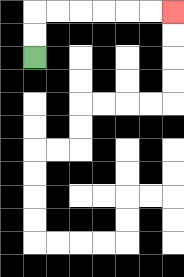{'start': '[1, 2]', 'end': '[7, 0]', 'path_directions': 'U,U,R,R,R,R,R,R', 'path_coordinates': '[[1, 2], [1, 1], [1, 0], [2, 0], [3, 0], [4, 0], [5, 0], [6, 0], [7, 0]]'}